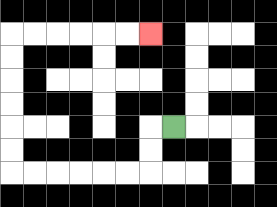{'start': '[7, 5]', 'end': '[6, 1]', 'path_directions': 'L,D,D,L,L,L,L,L,L,U,U,U,U,U,U,R,R,R,R,R,R', 'path_coordinates': '[[7, 5], [6, 5], [6, 6], [6, 7], [5, 7], [4, 7], [3, 7], [2, 7], [1, 7], [0, 7], [0, 6], [0, 5], [0, 4], [0, 3], [0, 2], [0, 1], [1, 1], [2, 1], [3, 1], [4, 1], [5, 1], [6, 1]]'}